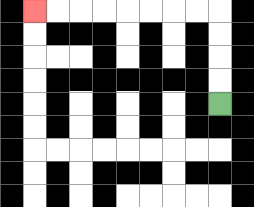{'start': '[9, 4]', 'end': '[1, 0]', 'path_directions': 'U,U,U,U,L,L,L,L,L,L,L,L', 'path_coordinates': '[[9, 4], [9, 3], [9, 2], [9, 1], [9, 0], [8, 0], [7, 0], [6, 0], [5, 0], [4, 0], [3, 0], [2, 0], [1, 0]]'}